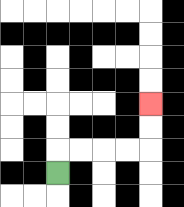{'start': '[2, 7]', 'end': '[6, 4]', 'path_directions': 'U,R,R,R,R,U,U', 'path_coordinates': '[[2, 7], [2, 6], [3, 6], [4, 6], [5, 6], [6, 6], [6, 5], [6, 4]]'}